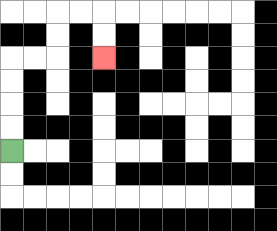{'start': '[0, 6]', 'end': '[4, 2]', 'path_directions': 'U,U,U,U,R,R,U,U,R,R,D,D', 'path_coordinates': '[[0, 6], [0, 5], [0, 4], [0, 3], [0, 2], [1, 2], [2, 2], [2, 1], [2, 0], [3, 0], [4, 0], [4, 1], [4, 2]]'}